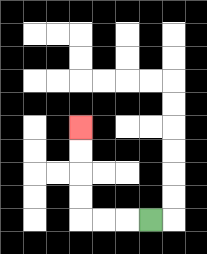{'start': '[6, 9]', 'end': '[3, 5]', 'path_directions': 'L,L,L,U,U,U,U', 'path_coordinates': '[[6, 9], [5, 9], [4, 9], [3, 9], [3, 8], [3, 7], [3, 6], [3, 5]]'}